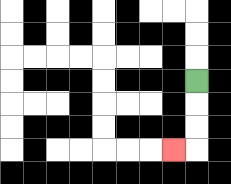{'start': '[8, 3]', 'end': '[7, 6]', 'path_directions': 'D,D,D,L', 'path_coordinates': '[[8, 3], [8, 4], [8, 5], [8, 6], [7, 6]]'}